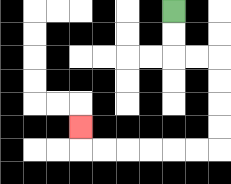{'start': '[7, 0]', 'end': '[3, 5]', 'path_directions': 'D,D,R,R,D,D,D,D,L,L,L,L,L,L,U', 'path_coordinates': '[[7, 0], [7, 1], [7, 2], [8, 2], [9, 2], [9, 3], [9, 4], [9, 5], [9, 6], [8, 6], [7, 6], [6, 6], [5, 6], [4, 6], [3, 6], [3, 5]]'}